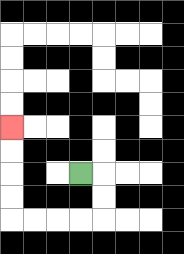{'start': '[3, 7]', 'end': '[0, 5]', 'path_directions': 'R,D,D,L,L,L,L,U,U,U,U', 'path_coordinates': '[[3, 7], [4, 7], [4, 8], [4, 9], [3, 9], [2, 9], [1, 9], [0, 9], [0, 8], [0, 7], [0, 6], [0, 5]]'}